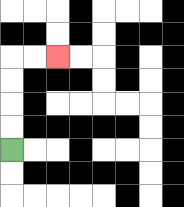{'start': '[0, 6]', 'end': '[2, 2]', 'path_directions': 'U,U,U,U,R,R', 'path_coordinates': '[[0, 6], [0, 5], [0, 4], [0, 3], [0, 2], [1, 2], [2, 2]]'}